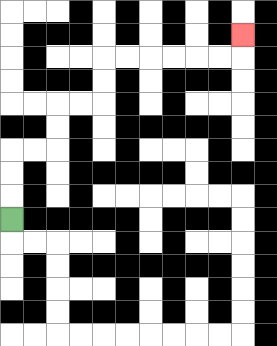{'start': '[0, 9]', 'end': '[10, 1]', 'path_directions': 'U,U,U,R,R,U,U,R,R,U,U,R,R,R,R,R,R,U', 'path_coordinates': '[[0, 9], [0, 8], [0, 7], [0, 6], [1, 6], [2, 6], [2, 5], [2, 4], [3, 4], [4, 4], [4, 3], [4, 2], [5, 2], [6, 2], [7, 2], [8, 2], [9, 2], [10, 2], [10, 1]]'}